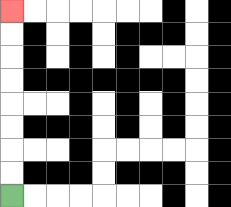{'start': '[0, 8]', 'end': '[0, 0]', 'path_directions': 'U,U,U,U,U,U,U,U', 'path_coordinates': '[[0, 8], [0, 7], [0, 6], [0, 5], [0, 4], [0, 3], [0, 2], [0, 1], [0, 0]]'}